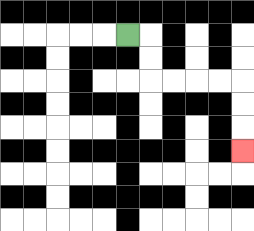{'start': '[5, 1]', 'end': '[10, 6]', 'path_directions': 'R,D,D,R,R,R,R,D,D,D', 'path_coordinates': '[[5, 1], [6, 1], [6, 2], [6, 3], [7, 3], [8, 3], [9, 3], [10, 3], [10, 4], [10, 5], [10, 6]]'}